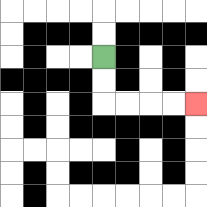{'start': '[4, 2]', 'end': '[8, 4]', 'path_directions': 'D,D,R,R,R,R', 'path_coordinates': '[[4, 2], [4, 3], [4, 4], [5, 4], [6, 4], [7, 4], [8, 4]]'}